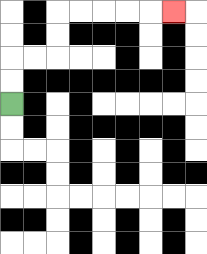{'start': '[0, 4]', 'end': '[7, 0]', 'path_directions': 'U,U,R,R,U,U,R,R,R,R,R', 'path_coordinates': '[[0, 4], [0, 3], [0, 2], [1, 2], [2, 2], [2, 1], [2, 0], [3, 0], [4, 0], [5, 0], [6, 0], [7, 0]]'}